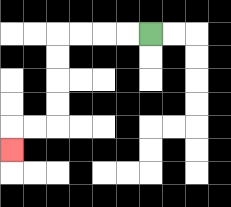{'start': '[6, 1]', 'end': '[0, 6]', 'path_directions': 'L,L,L,L,D,D,D,D,L,L,D', 'path_coordinates': '[[6, 1], [5, 1], [4, 1], [3, 1], [2, 1], [2, 2], [2, 3], [2, 4], [2, 5], [1, 5], [0, 5], [0, 6]]'}